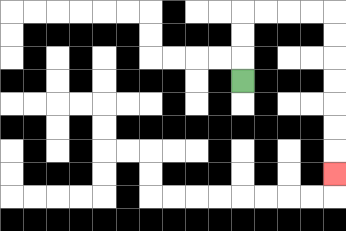{'start': '[10, 3]', 'end': '[14, 7]', 'path_directions': 'U,U,U,R,R,R,R,D,D,D,D,D,D,D', 'path_coordinates': '[[10, 3], [10, 2], [10, 1], [10, 0], [11, 0], [12, 0], [13, 0], [14, 0], [14, 1], [14, 2], [14, 3], [14, 4], [14, 5], [14, 6], [14, 7]]'}